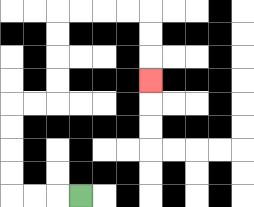{'start': '[3, 8]', 'end': '[6, 3]', 'path_directions': 'L,L,L,U,U,U,U,R,R,U,U,U,U,R,R,R,R,D,D,D', 'path_coordinates': '[[3, 8], [2, 8], [1, 8], [0, 8], [0, 7], [0, 6], [0, 5], [0, 4], [1, 4], [2, 4], [2, 3], [2, 2], [2, 1], [2, 0], [3, 0], [4, 0], [5, 0], [6, 0], [6, 1], [6, 2], [6, 3]]'}